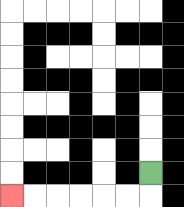{'start': '[6, 7]', 'end': '[0, 8]', 'path_directions': 'D,L,L,L,L,L,L', 'path_coordinates': '[[6, 7], [6, 8], [5, 8], [4, 8], [3, 8], [2, 8], [1, 8], [0, 8]]'}